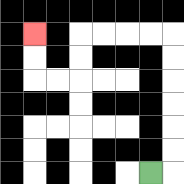{'start': '[6, 7]', 'end': '[1, 1]', 'path_directions': 'R,U,U,U,U,U,U,L,L,L,L,D,D,L,L,U,U', 'path_coordinates': '[[6, 7], [7, 7], [7, 6], [7, 5], [7, 4], [7, 3], [7, 2], [7, 1], [6, 1], [5, 1], [4, 1], [3, 1], [3, 2], [3, 3], [2, 3], [1, 3], [1, 2], [1, 1]]'}